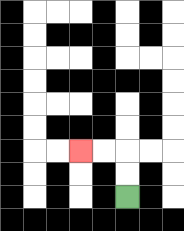{'start': '[5, 8]', 'end': '[3, 6]', 'path_directions': 'U,U,L,L', 'path_coordinates': '[[5, 8], [5, 7], [5, 6], [4, 6], [3, 6]]'}